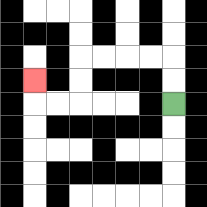{'start': '[7, 4]', 'end': '[1, 3]', 'path_directions': 'U,U,L,L,L,L,D,D,L,L,U', 'path_coordinates': '[[7, 4], [7, 3], [7, 2], [6, 2], [5, 2], [4, 2], [3, 2], [3, 3], [3, 4], [2, 4], [1, 4], [1, 3]]'}